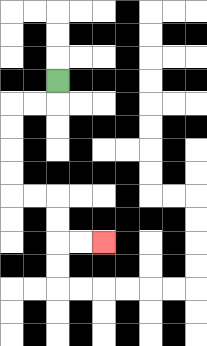{'start': '[2, 3]', 'end': '[4, 10]', 'path_directions': 'D,L,L,D,D,D,D,R,R,D,D,R,R', 'path_coordinates': '[[2, 3], [2, 4], [1, 4], [0, 4], [0, 5], [0, 6], [0, 7], [0, 8], [1, 8], [2, 8], [2, 9], [2, 10], [3, 10], [4, 10]]'}